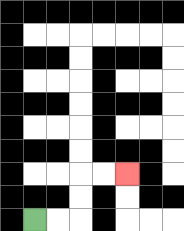{'start': '[1, 9]', 'end': '[5, 7]', 'path_directions': 'R,R,U,U,R,R', 'path_coordinates': '[[1, 9], [2, 9], [3, 9], [3, 8], [3, 7], [4, 7], [5, 7]]'}